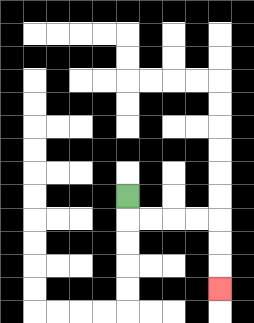{'start': '[5, 8]', 'end': '[9, 12]', 'path_directions': 'D,R,R,R,R,D,D,D', 'path_coordinates': '[[5, 8], [5, 9], [6, 9], [7, 9], [8, 9], [9, 9], [9, 10], [9, 11], [9, 12]]'}